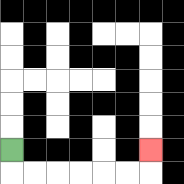{'start': '[0, 6]', 'end': '[6, 6]', 'path_directions': 'D,R,R,R,R,R,R,U', 'path_coordinates': '[[0, 6], [0, 7], [1, 7], [2, 7], [3, 7], [4, 7], [5, 7], [6, 7], [6, 6]]'}